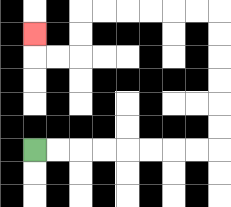{'start': '[1, 6]', 'end': '[1, 1]', 'path_directions': 'R,R,R,R,R,R,R,R,U,U,U,U,U,U,L,L,L,L,L,L,D,D,L,L,U', 'path_coordinates': '[[1, 6], [2, 6], [3, 6], [4, 6], [5, 6], [6, 6], [7, 6], [8, 6], [9, 6], [9, 5], [9, 4], [9, 3], [9, 2], [9, 1], [9, 0], [8, 0], [7, 0], [6, 0], [5, 0], [4, 0], [3, 0], [3, 1], [3, 2], [2, 2], [1, 2], [1, 1]]'}